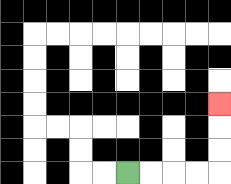{'start': '[5, 7]', 'end': '[9, 4]', 'path_directions': 'R,R,R,R,U,U,U', 'path_coordinates': '[[5, 7], [6, 7], [7, 7], [8, 7], [9, 7], [9, 6], [9, 5], [9, 4]]'}